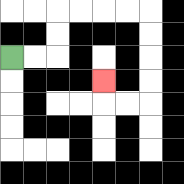{'start': '[0, 2]', 'end': '[4, 3]', 'path_directions': 'R,R,U,U,R,R,R,R,D,D,D,D,L,L,U', 'path_coordinates': '[[0, 2], [1, 2], [2, 2], [2, 1], [2, 0], [3, 0], [4, 0], [5, 0], [6, 0], [6, 1], [6, 2], [6, 3], [6, 4], [5, 4], [4, 4], [4, 3]]'}